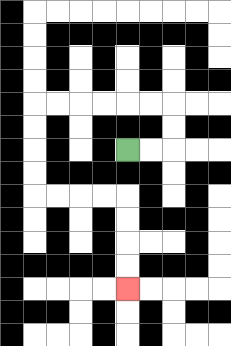{'start': '[5, 6]', 'end': '[5, 12]', 'path_directions': 'R,R,U,U,L,L,L,L,L,L,D,D,D,D,R,R,R,R,D,D,D,D', 'path_coordinates': '[[5, 6], [6, 6], [7, 6], [7, 5], [7, 4], [6, 4], [5, 4], [4, 4], [3, 4], [2, 4], [1, 4], [1, 5], [1, 6], [1, 7], [1, 8], [2, 8], [3, 8], [4, 8], [5, 8], [5, 9], [5, 10], [5, 11], [5, 12]]'}